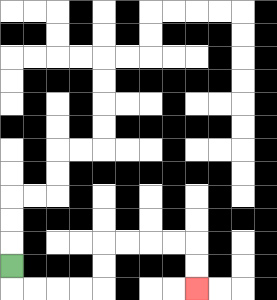{'start': '[0, 11]', 'end': '[8, 12]', 'path_directions': 'D,R,R,R,R,U,U,R,R,R,R,D,D', 'path_coordinates': '[[0, 11], [0, 12], [1, 12], [2, 12], [3, 12], [4, 12], [4, 11], [4, 10], [5, 10], [6, 10], [7, 10], [8, 10], [8, 11], [8, 12]]'}